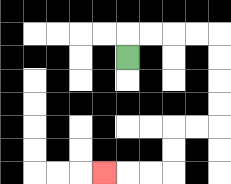{'start': '[5, 2]', 'end': '[4, 7]', 'path_directions': 'U,R,R,R,R,D,D,D,D,L,L,D,D,L,L,L', 'path_coordinates': '[[5, 2], [5, 1], [6, 1], [7, 1], [8, 1], [9, 1], [9, 2], [9, 3], [9, 4], [9, 5], [8, 5], [7, 5], [7, 6], [7, 7], [6, 7], [5, 7], [4, 7]]'}